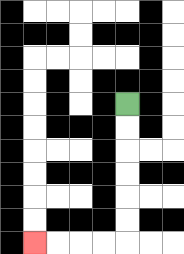{'start': '[5, 4]', 'end': '[1, 10]', 'path_directions': 'D,D,D,D,D,D,L,L,L,L', 'path_coordinates': '[[5, 4], [5, 5], [5, 6], [5, 7], [5, 8], [5, 9], [5, 10], [4, 10], [3, 10], [2, 10], [1, 10]]'}